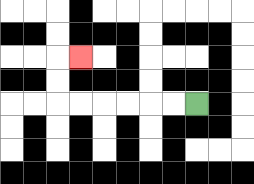{'start': '[8, 4]', 'end': '[3, 2]', 'path_directions': 'L,L,L,L,L,L,U,U,R', 'path_coordinates': '[[8, 4], [7, 4], [6, 4], [5, 4], [4, 4], [3, 4], [2, 4], [2, 3], [2, 2], [3, 2]]'}